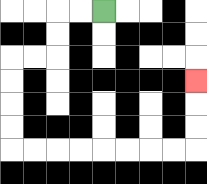{'start': '[4, 0]', 'end': '[8, 3]', 'path_directions': 'L,L,D,D,L,L,D,D,D,D,R,R,R,R,R,R,R,R,U,U,U', 'path_coordinates': '[[4, 0], [3, 0], [2, 0], [2, 1], [2, 2], [1, 2], [0, 2], [0, 3], [0, 4], [0, 5], [0, 6], [1, 6], [2, 6], [3, 6], [4, 6], [5, 6], [6, 6], [7, 6], [8, 6], [8, 5], [8, 4], [8, 3]]'}